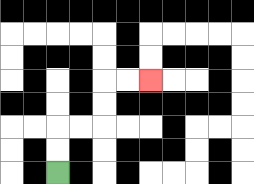{'start': '[2, 7]', 'end': '[6, 3]', 'path_directions': 'U,U,R,R,U,U,R,R', 'path_coordinates': '[[2, 7], [2, 6], [2, 5], [3, 5], [4, 5], [4, 4], [4, 3], [5, 3], [6, 3]]'}